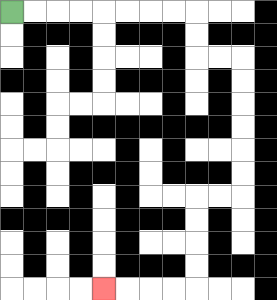{'start': '[0, 0]', 'end': '[4, 12]', 'path_directions': 'R,R,R,R,R,R,R,R,D,D,R,R,D,D,D,D,D,D,L,L,D,D,D,D,L,L,L,L', 'path_coordinates': '[[0, 0], [1, 0], [2, 0], [3, 0], [4, 0], [5, 0], [6, 0], [7, 0], [8, 0], [8, 1], [8, 2], [9, 2], [10, 2], [10, 3], [10, 4], [10, 5], [10, 6], [10, 7], [10, 8], [9, 8], [8, 8], [8, 9], [8, 10], [8, 11], [8, 12], [7, 12], [6, 12], [5, 12], [4, 12]]'}